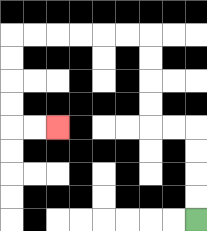{'start': '[8, 9]', 'end': '[2, 5]', 'path_directions': 'U,U,U,U,L,L,U,U,U,U,L,L,L,L,L,L,D,D,D,D,R,R', 'path_coordinates': '[[8, 9], [8, 8], [8, 7], [8, 6], [8, 5], [7, 5], [6, 5], [6, 4], [6, 3], [6, 2], [6, 1], [5, 1], [4, 1], [3, 1], [2, 1], [1, 1], [0, 1], [0, 2], [0, 3], [0, 4], [0, 5], [1, 5], [2, 5]]'}